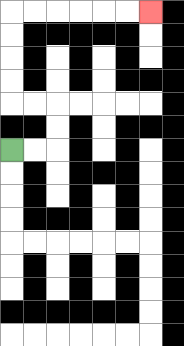{'start': '[0, 6]', 'end': '[6, 0]', 'path_directions': 'R,R,U,U,L,L,U,U,U,U,R,R,R,R,R,R', 'path_coordinates': '[[0, 6], [1, 6], [2, 6], [2, 5], [2, 4], [1, 4], [0, 4], [0, 3], [0, 2], [0, 1], [0, 0], [1, 0], [2, 0], [3, 0], [4, 0], [5, 0], [6, 0]]'}